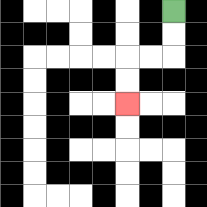{'start': '[7, 0]', 'end': '[5, 4]', 'path_directions': 'D,D,L,L,D,D', 'path_coordinates': '[[7, 0], [7, 1], [7, 2], [6, 2], [5, 2], [5, 3], [5, 4]]'}